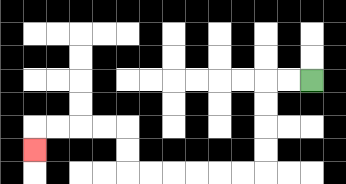{'start': '[13, 3]', 'end': '[1, 6]', 'path_directions': 'L,L,D,D,D,D,L,L,L,L,L,L,U,U,L,L,L,L,D', 'path_coordinates': '[[13, 3], [12, 3], [11, 3], [11, 4], [11, 5], [11, 6], [11, 7], [10, 7], [9, 7], [8, 7], [7, 7], [6, 7], [5, 7], [5, 6], [5, 5], [4, 5], [3, 5], [2, 5], [1, 5], [1, 6]]'}